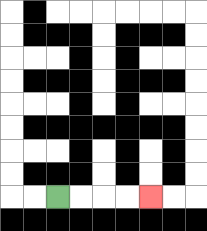{'start': '[2, 8]', 'end': '[6, 8]', 'path_directions': 'R,R,R,R', 'path_coordinates': '[[2, 8], [3, 8], [4, 8], [5, 8], [6, 8]]'}